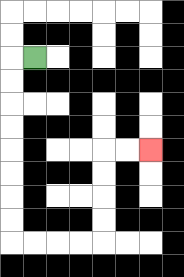{'start': '[1, 2]', 'end': '[6, 6]', 'path_directions': 'L,D,D,D,D,D,D,D,D,R,R,R,R,U,U,U,U,R,R', 'path_coordinates': '[[1, 2], [0, 2], [0, 3], [0, 4], [0, 5], [0, 6], [0, 7], [0, 8], [0, 9], [0, 10], [1, 10], [2, 10], [3, 10], [4, 10], [4, 9], [4, 8], [4, 7], [4, 6], [5, 6], [6, 6]]'}